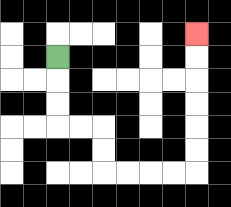{'start': '[2, 2]', 'end': '[8, 1]', 'path_directions': 'D,D,D,R,R,D,D,R,R,R,R,U,U,U,U,U,U', 'path_coordinates': '[[2, 2], [2, 3], [2, 4], [2, 5], [3, 5], [4, 5], [4, 6], [4, 7], [5, 7], [6, 7], [7, 7], [8, 7], [8, 6], [8, 5], [8, 4], [8, 3], [8, 2], [8, 1]]'}